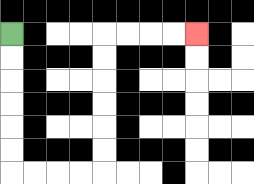{'start': '[0, 1]', 'end': '[8, 1]', 'path_directions': 'D,D,D,D,D,D,R,R,R,R,U,U,U,U,U,U,R,R,R,R', 'path_coordinates': '[[0, 1], [0, 2], [0, 3], [0, 4], [0, 5], [0, 6], [0, 7], [1, 7], [2, 7], [3, 7], [4, 7], [4, 6], [4, 5], [4, 4], [4, 3], [4, 2], [4, 1], [5, 1], [6, 1], [7, 1], [8, 1]]'}